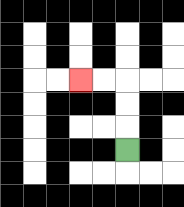{'start': '[5, 6]', 'end': '[3, 3]', 'path_directions': 'U,U,U,L,L', 'path_coordinates': '[[5, 6], [5, 5], [5, 4], [5, 3], [4, 3], [3, 3]]'}